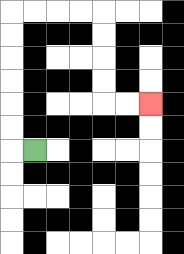{'start': '[1, 6]', 'end': '[6, 4]', 'path_directions': 'L,U,U,U,U,U,U,R,R,R,R,D,D,D,D,R,R', 'path_coordinates': '[[1, 6], [0, 6], [0, 5], [0, 4], [0, 3], [0, 2], [0, 1], [0, 0], [1, 0], [2, 0], [3, 0], [4, 0], [4, 1], [4, 2], [4, 3], [4, 4], [5, 4], [6, 4]]'}